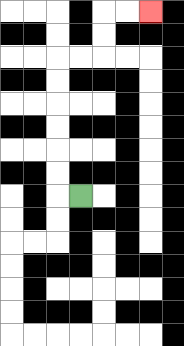{'start': '[3, 8]', 'end': '[6, 0]', 'path_directions': 'L,U,U,U,U,U,U,R,R,U,U,R,R', 'path_coordinates': '[[3, 8], [2, 8], [2, 7], [2, 6], [2, 5], [2, 4], [2, 3], [2, 2], [3, 2], [4, 2], [4, 1], [4, 0], [5, 0], [6, 0]]'}